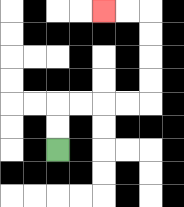{'start': '[2, 6]', 'end': '[4, 0]', 'path_directions': 'U,U,R,R,R,R,U,U,U,U,L,L', 'path_coordinates': '[[2, 6], [2, 5], [2, 4], [3, 4], [4, 4], [5, 4], [6, 4], [6, 3], [6, 2], [6, 1], [6, 0], [5, 0], [4, 0]]'}